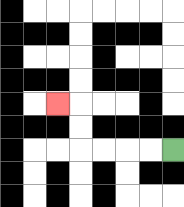{'start': '[7, 6]', 'end': '[2, 4]', 'path_directions': 'L,L,L,L,U,U,L', 'path_coordinates': '[[7, 6], [6, 6], [5, 6], [4, 6], [3, 6], [3, 5], [3, 4], [2, 4]]'}